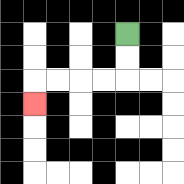{'start': '[5, 1]', 'end': '[1, 4]', 'path_directions': 'D,D,L,L,L,L,D', 'path_coordinates': '[[5, 1], [5, 2], [5, 3], [4, 3], [3, 3], [2, 3], [1, 3], [1, 4]]'}